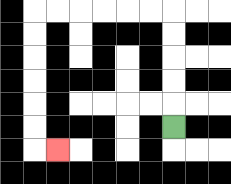{'start': '[7, 5]', 'end': '[2, 6]', 'path_directions': 'U,U,U,U,U,L,L,L,L,L,L,D,D,D,D,D,D,R', 'path_coordinates': '[[7, 5], [7, 4], [7, 3], [7, 2], [7, 1], [7, 0], [6, 0], [5, 0], [4, 0], [3, 0], [2, 0], [1, 0], [1, 1], [1, 2], [1, 3], [1, 4], [1, 5], [1, 6], [2, 6]]'}